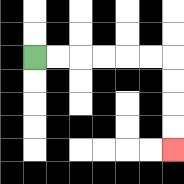{'start': '[1, 2]', 'end': '[7, 6]', 'path_directions': 'R,R,R,R,R,R,D,D,D,D', 'path_coordinates': '[[1, 2], [2, 2], [3, 2], [4, 2], [5, 2], [6, 2], [7, 2], [7, 3], [7, 4], [7, 5], [7, 6]]'}